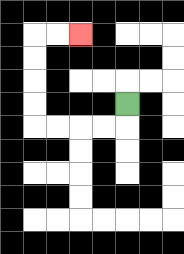{'start': '[5, 4]', 'end': '[3, 1]', 'path_directions': 'D,L,L,L,L,U,U,U,U,R,R', 'path_coordinates': '[[5, 4], [5, 5], [4, 5], [3, 5], [2, 5], [1, 5], [1, 4], [1, 3], [1, 2], [1, 1], [2, 1], [3, 1]]'}